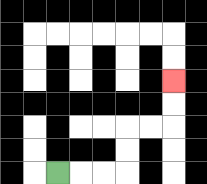{'start': '[2, 7]', 'end': '[7, 3]', 'path_directions': 'R,R,R,U,U,R,R,U,U', 'path_coordinates': '[[2, 7], [3, 7], [4, 7], [5, 7], [5, 6], [5, 5], [6, 5], [7, 5], [7, 4], [7, 3]]'}